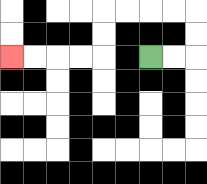{'start': '[6, 2]', 'end': '[0, 2]', 'path_directions': 'R,R,U,U,L,L,L,L,D,D,L,L,L,L', 'path_coordinates': '[[6, 2], [7, 2], [8, 2], [8, 1], [8, 0], [7, 0], [6, 0], [5, 0], [4, 0], [4, 1], [4, 2], [3, 2], [2, 2], [1, 2], [0, 2]]'}